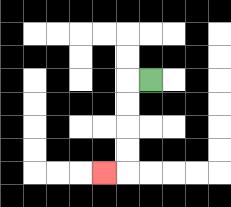{'start': '[6, 3]', 'end': '[4, 7]', 'path_directions': 'L,D,D,D,D,L', 'path_coordinates': '[[6, 3], [5, 3], [5, 4], [5, 5], [5, 6], [5, 7], [4, 7]]'}